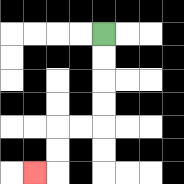{'start': '[4, 1]', 'end': '[1, 7]', 'path_directions': 'D,D,D,D,L,L,D,D,L', 'path_coordinates': '[[4, 1], [4, 2], [4, 3], [4, 4], [4, 5], [3, 5], [2, 5], [2, 6], [2, 7], [1, 7]]'}